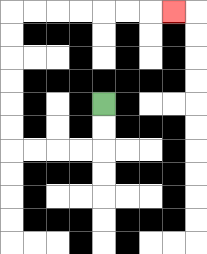{'start': '[4, 4]', 'end': '[7, 0]', 'path_directions': 'D,D,L,L,L,L,U,U,U,U,U,U,R,R,R,R,R,R,R', 'path_coordinates': '[[4, 4], [4, 5], [4, 6], [3, 6], [2, 6], [1, 6], [0, 6], [0, 5], [0, 4], [0, 3], [0, 2], [0, 1], [0, 0], [1, 0], [2, 0], [3, 0], [4, 0], [5, 0], [6, 0], [7, 0]]'}